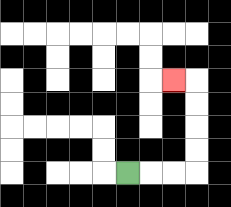{'start': '[5, 7]', 'end': '[7, 3]', 'path_directions': 'R,R,R,U,U,U,U,L', 'path_coordinates': '[[5, 7], [6, 7], [7, 7], [8, 7], [8, 6], [8, 5], [8, 4], [8, 3], [7, 3]]'}